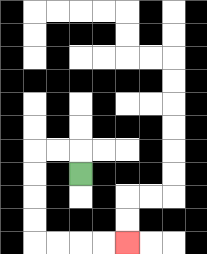{'start': '[3, 7]', 'end': '[5, 10]', 'path_directions': 'U,L,L,D,D,D,D,R,R,R,R', 'path_coordinates': '[[3, 7], [3, 6], [2, 6], [1, 6], [1, 7], [1, 8], [1, 9], [1, 10], [2, 10], [3, 10], [4, 10], [5, 10]]'}